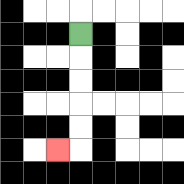{'start': '[3, 1]', 'end': '[2, 6]', 'path_directions': 'D,D,D,D,D,L', 'path_coordinates': '[[3, 1], [3, 2], [3, 3], [3, 4], [3, 5], [3, 6], [2, 6]]'}